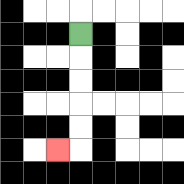{'start': '[3, 1]', 'end': '[2, 6]', 'path_directions': 'D,D,D,D,D,L', 'path_coordinates': '[[3, 1], [3, 2], [3, 3], [3, 4], [3, 5], [3, 6], [2, 6]]'}